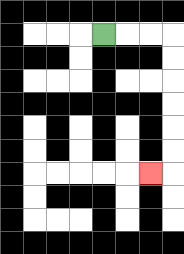{'start': '[4, 1]', 'end': '[6, 7]', 'path_directions': 'R,R,R,D,D,D,D,D,D,L', 'path_coordinates': '[[4, 1], [5, 1], [6, 1], [7, 1], [7, 2], [7, 3], [7, 4], [7, 5], [7, 6], [7, 7], [6, 7]]'}